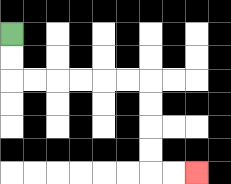{'start': '[0, 1]', 'end': '[8, 7]', 'path_directions': 'D,D,R,R,R,R,R,R,D,D,D,D,R,R', 'path_coordinates': '[[0, 1], [0, 2], [0, 3], [1, 3], [2, 3], [3, 3], [4, 3], [5, 3], [6, 3], [6, 4], [6, 5], [6, 6], [6, 7], [7, 7], [8, 7]]'}